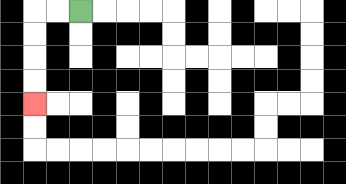{'start': '[3, 0]', 'end': '[1, 4]', 'path_directions': 'L,L,D,D,D,D', 'path_coordinates': '[[3, 0], [2, 0], [1, 0], [1, 1], [1, 2], [1, 3], [1, 4]]'}